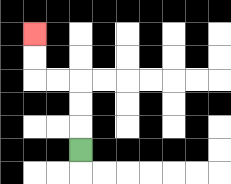{'start': '[3, 6]', 'end': '[1, 1]', 'path_directions': 'U,U,U,L,L,U,U', 'path_coordinates': '[[3, 6], [3, 5], [3, 4], [3, 3], [2, 3], [1, 3], [1, 2], [1, 1]]'}